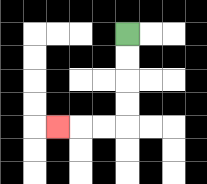{'start': '[5, 1]', 'end': '[2, 5]', 'path_directions': 'D,D,D,D,L,L,L', 'path_coordinates': '[[5, 1], [5, 2], [5, 3], [5, 4], [5, 5], [4, 5], [3, 5], [2, 5]]'}